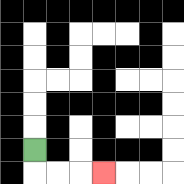{'start': '[1, 6]', 'end': '[4, 7]', 'path_directions': 'D,R,R,R', 'path_coordinates': '[[1, 6], [1, 7], [2, 7], [3, 7], [4, 7]]'}